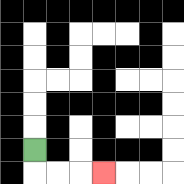{'start': '[1, 6]', 'end': '[4, 7]', 'path_directions': 'D,R,R,R', 'path_coordinates': '[[1, 6], [1, 7], [2, 7], [3, 7], [4, 7]]'}